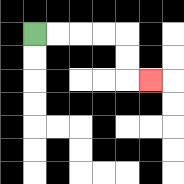{'start': '[1, 1]', 'end': '[6, 3]', 'path_directions': 'R,R,R,R,D,D,R', 'path_coordinates': '[[1, 1], [2, 1], [3, 1], [4, 1], [5, 1], [5, 2], [5, 3], [6, 3]]'}